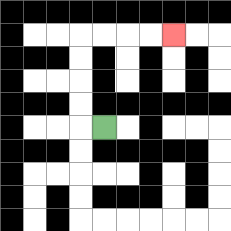{'start': '[4, 5]', 'end': '[7, 1]', 'path_directions': 'L,U,U,U,U,R,R,R,R', 'path_coordinates': '[[4, 5], [3, 5], [3, 4], [3, 3], [3, 2], [3, 1], [4, 1], [5, 1], [6, 1], [7, 1]]'}